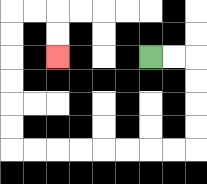{'start': '[6, 2]', 'end': '[2, 2]', 'path_directions': 'R,R,D,D,D,D,L,L,L,L,L,L,L,L,U,U,U,U,U,U,R,R,D,D', 'path_coordinates': '[[6, 2], [7, 2], [8, 2], [8, 3], [8, 4], [8, 5], [8, 6], [7, 6], [6, 6], [5, 6], [4, 6], [3, 6], [2, 6], [1, 6], [0, 6], [0, 5], [0, 4], [0, 3], [0, 2], [0, 1], [0, 0], [1, 0], [2, 0], [2, 1], [2, 2]]'}